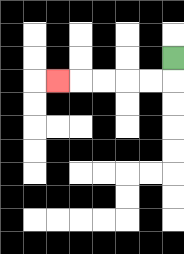{'start': '[7, 2]', 'end': '[2, 3]', 'path_directions': 'D,L,L,L,L,L', 'path_coordinates': '[[7, 2], [7, 3], [6, 3], [5, 3], [4, 3], [3, 3], [2, 3]]'}